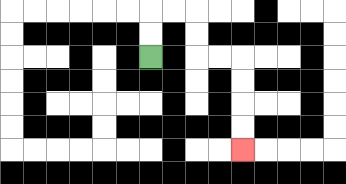{'start': '[6, 2]', 'end': '[10, 6]', 'path_directions': 'U,U,R,R,D,D,R,R,D,D,D,D', 'path_coordinates': '[[6, 2], [6, 1], [6, 0], [7, 0], [8, 0], [8, 1], [8, 2], [9, 2], [10, 2], [10, 3], [10, 4], [10, 5], [10, 6]]'}